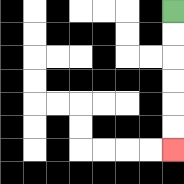{'start': '[7, 0]', 'end': '[7, 6]', 'path_directions': 'D,D,D,D,D,D', 'path_coordinates': '[[7, 0], [7, 1], [7, 2], [7, 3], [7, 4], [7, 5], [7, 6]]'}